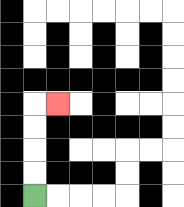{'start': '[1, 8]', 'end': '[2, 4]', 'path_directions': 'U,U,U,U,R', 'path_coordinates': '[[1, 8], [1, 7], [1, 6], [1, 5], [1, 4], [2, 4]]'}